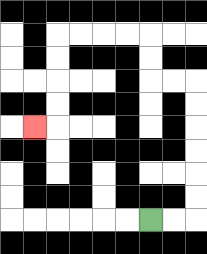{'start': '[6, 9]', 'end': '[1, 5]', 'path_directions': 'R,R,U,U,U,U,U,U,L,L,U,U,L,L,L,L,D,D,D,D,L', 'path_coordinates': '[[6, 9], [7, 9], [8, 9], [8, 8], [8, 7], [8, 6], [8, 5], [8, 4], [8, 3], [7, 3], [6, 3], [6, 2], [6, 1], [5, 1], [4, 1], [3, 1], [2, 1], [2, 2], [2, 3], [2, 4], [2, 5], [1, 5]]'}